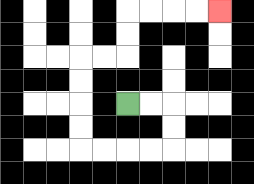{'start': '[5, 4]', 'end': '[9, 0]', 'path_directions': 'R,R,D,D,L,L,L,L,U,U,U,U,R,R,U,U,R,R,R,R', 'path_coordinates': '[[5, 4], [6, 4], [7, 4], [7, 5], [7, 6], [6, 6], [5, 6], [4, 6], [3, 6], [3, 5], [3, 4], [3, 3], [3, 2], [4, 2], [5, 2], [5, 1], [5, 0], [6, 0], [7, 0], [8, 0], [9, 0]]'}